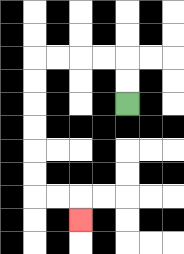{'start': '[5, 4]', 'end': '[3, 9]', 'path_directions': 'U,U,L,L,L,L,D,D,D,D,D,D,R,R,D', 'path_coordinates': '[[5, 4], [5, 3], [5, 2], [4, 2], [3, 2], [2, 2], [1, 2], [1, 3], [1, 4], [1, 5], [1, 6], [1, 7], [1, 8], [2, 8], [3, 8], [3, 9]]'}